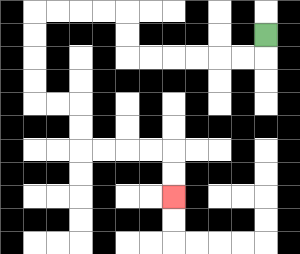{'start': '[11, 1]', 'end': '[7, 8]', 'path_directions': 'D,L,L,L,L,L,L,U,U,L,L,L,L,D,D,D,D,R,R,D,D,R,R,R,R,D,D', 'path_coordinates': '[[11, 1], [11, 2], [10, 2], [9, 2], [8, 2], [7, 2], [6, 2], [5, 2], [5, 1], [5, 0], [4, 0], [3, 0], [2, 0], [1, 0], [1, 1], [1, 2], [1, 3], [1, 4], [2, 4], [3, 4], [3, 5], [3, 6], [4, 6], [5, 6], [6, 6], [7, 6], [7, 7], [7, 8]]'}